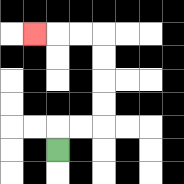{'start': '[2, 6]', 'end': '[1, 1]', 'path_directions': 'U,R,R,U,U,U,U,L,L,L', 'path_coordinates': '[[2, 6], [2, 5], [3, 5], [4, 5], [4, 4], [4, 3], [4, 2], [4, 1], [3, 1], [2, 1], [1, 1]]'}